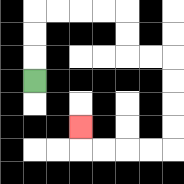{'start': '[1, 3]', 'end': '[3, 5]', 'path_directions': 'U,U,U,R,R,R,R,D,D,R,R,D,D,D,D,L,L,L,L,U', 'path_coordinates': '[[1, 3], [1, 2], [1, 1], [1, 0], [2, 0], [3, 0], [4, 0], [5, 0], [5, 1], [5, 2], [6, 2], [7, 2], [7, 3], [7, 4], [7, 5], [7, 6], [6, 6], [5, 6], [4, 6], [3, 6], [3, 5]]'}